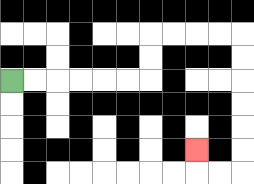{'start': '[0, 3]', 'end': '[8, 6]', 'path_directions': 'R,R,R,R,R,R,U,U,R,R,R,R,D,D,D,D,D,D,L,L,U', 'path_coordinates': '[[0, 3], [1, 3], [2, 3], [3, 3], [4, 3], [5, 3], [6, 3], [6, 2], [6, 1], [7, 1], [8, 1], [9, 1], [10, 1], [10, 2], [10, 3], [10, 4], [10, 5], [10, 6], [10, 7], [9, 7], [8, 7], [8, 6]]'}